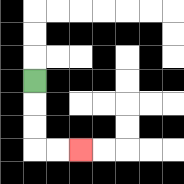{'start': '[1, 3]', 'end': '[3, 6]', 'path_directions': 'D,D,D,R,R', 'path_coordinates': '[[1, 3], [1, 4], [1, 5], [1, 6], [2, 6], [3, 6]]'}